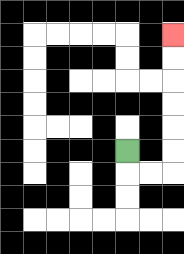{'start': '[5, 6]', 'end': '[7, 1]', 'path_directions': 'D,R,R,U,U,U,U,U,U', 'path_coordinates': '[[5, 6], [5, 7], [6, 7], [7, 7], [7, 6], [7, 5], [7, 4], [7, 3], [7, 2], [7, 1]]'}